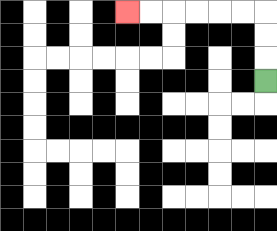{'start': '[11, 3]', 'end': '[5, 0]', 'path_directions': 'U,U,U,L,L,L,L,L,L', 'path_coordinates': '[[11, 3], [11, 2], [11, 1], [11, 0], [10, 0], [9, 0], [8, 0], [7, 0], [6, 0], [5, 0]]'}